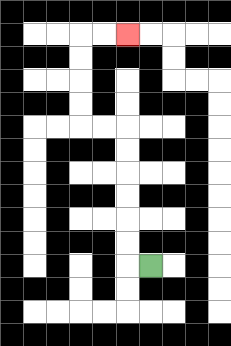{'start': '[6, 11]', 'end': '[5, 1]', 'path_directions': 'L,U,U,U,U,U,U,L,L,U,U,U,U,R,R', 'path_coordinates': '[[6, 11], [5, 11], [5, 10], [5, 9], [5, 8], [5, 7], [5, 6], [5, 5], [4, 5], [3, 5], [3, 4], [3, 3], [3, 2], [3, 1], [4, 1], [5, 1]]'}